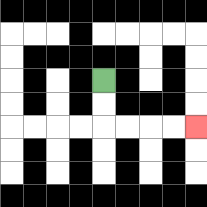{'start': '[4, 3]', 'end': '[8, 5]', 'path_directions': 'D,D,R,R,R,R', 'path_coordinates': '[[4, 3], [4, 4], [4, 5], [5, 5], [6, 5], [7, 5], [8, 5]]'}